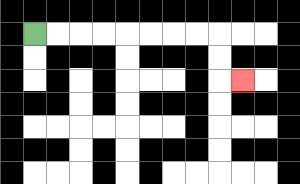{'start': '[1, 1]', 'end': '[10, 3]', 'path_directions': 'R,R,R,R,R,R,R,R,D,D,R', 'path_coordinates': '[[1, 1], [2, 1], [3, 1], [4, 1], [5, 1], [6, 1], [7, 1], [8, 1], [9, 1], [9, 2], [9, 3], [10, 3]]'}